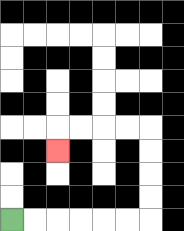{'start': '[0, 9]', 'end': '[2, 6]', 'path_directions': 'R,R,R,R,R,R,U,U,U,U,L,L,L,L,D', 'path_coordinates': '[[0, 9], [1, 9], [2, 9], [3, 9], [4, 9], [5, 9], [6, 9], [6, 8], [6, 7], [6, 6], [6, 5], [5, 5], [4, 5], [3, 5], [2, 5], [2, 6]]'}